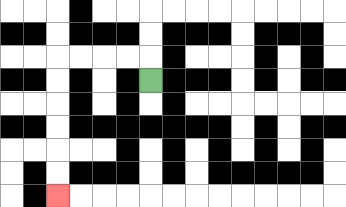{'start': '[6, 3]', 'end': '[2, 8]', 'path_directions': 'U,L,L,L,L,D,D,D,D,D,D', 'path_coordinates': '[[6, 3], [6, 2], [5, 2], [4, 2], [3, 2], [2, 2], [2, 3], [2, 4], [2, 5], [2, 6], [2, 7], [2, 8]]'}